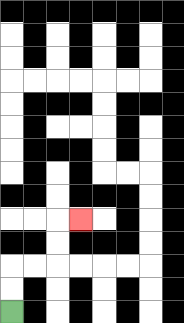{'start': '[0, 13]', 'end': '[3, 9]', 'path_directions': 'U,U,R,R,U,U,R', 'path_coordinates': '[[0, 13], [0, 12], [0, 11], [1, 11], [2, 11], [2, 10], [2, 9], [3, 9]]'}